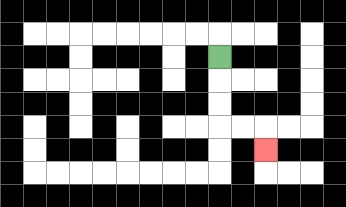{'start': '[9, 2]', 'end': '[11, 6]', 'path_directions': 'D,D,D,R,R,D', 'path_coordinates': '[[9, 2], [9, 3], [9, 4], [9, 5], [10, 5], [11, 5], [11, 6]]'}